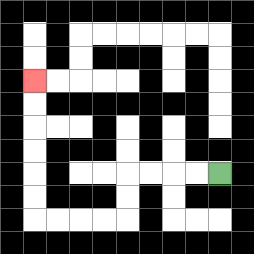{'start': '[9, 7]', 'end': '[1, 3]', 'path_directions': 'L,L,L,L,D,D,L,L,L,L,U,U,U,U,U,U', 'path_coordinates': '[[9, 7], [8, 7], [7, 7], [6, 7], [5, 7], [5, 8], [5, 9], [4, 9], [3, 9], [2, 9], [1, 9], [1, 8], [1, 7], [1, 6], [1, 5], [1, 4], [1, 3]]'}